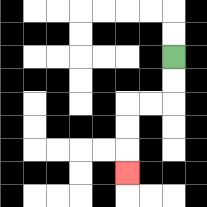{'start': '[7, 2]', 'end': '[5, 7]', 'path_directions': 'D,D,L,L,D,D,D', 'path_coordinates': '[[7, 2], [7, 3], [7, 4], [6, 4], [5, 4], [5, 5], [5, 6], [5, 7]]'}